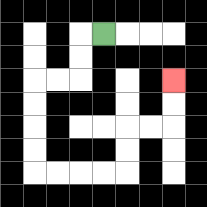{'start': '[4, 1]', 'end': '[7, 3]', 'path_directions': 'L,D,D,L,L,D,D,D,D,R,R,R,R,U,U,R,R,U,U', 'path_coordinates': '[[4, 1], [3, 1], [3, 2], [3, 3], [2, 3], [1, 3], [1, 4], [1, 5], [1, 6], [1, 7], [2, 7], [3, 7], [4, 7], [5, 7], [5, 6], [5, 5], [6, 5], [7, 5], [7, 4], [7, 3]]'}